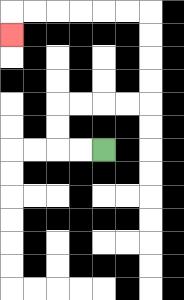{'start': '[4, 6]', 'end': '[0, 1]', 'path_directions': 'L,L,U,U,R,R,R,R,U,U,U,U,L,L,L,L,L,L,D', 'path_coordinates': '[[4, 6], [3, 6], [2, 6], [2, 5], [2, 4], [3, 4], [4, 4], [5, 4], [6, 4], [6, 3], [6, 2], [6, 1], [6, 0], [5, 0], [4, 0], [3, 0], [2, 0], [1, 0], [0, 0], [0, 1]]'}